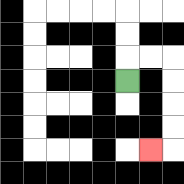{'start': '[5, 3]', 'end': '[6, 6]', 'path_directions': 'U,R,R,D,D,D,D,L', 'path_coordinates': '[[5, 3], [5, 2], [6, 2], [7, 2], [7, 3], [7, 4], [7, 5], [7, 6], [6, 6]]'}